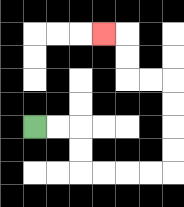{'start': '[1, 5]', 'end': '[4, 1]', 'path_directions': 'R,R,D,D,R,R,R,R,U,U,U,U,L,L,U,U,L', 'path_coordinates': '[[1, 5], [2, 5], [3, 5], [3, 6], [3, 7], [4, 7], [5, 7], [6, 7], [7, 7], [7, 6], [7, 5], [7, 4], [7, 3], [6, 3], [5, 3], [5, 2], [5, 1], [4, 1]]'}